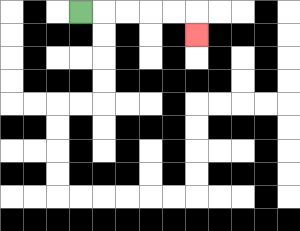{'start': '[3, 0]', 'end': '[8, 1]', 'path_directions': 'R,R,R,R,R,D', 'path_coordinates': '[[3, 0], [4, 0], [5, 0], [6, 0], [7, 0], [8, 0], [8, 1]]'}